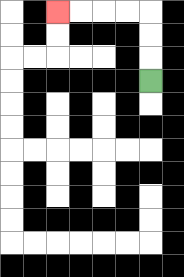{'start': '[6, 3]', 'end': '[2, 0]', 'path_directions': 'U,U,U,L,L,L,L', 'path_coordinates': '[[6, 3], [6, 2], [6, 1], [6, 0], [5, 0], [4, 0], [3, 0], [2, 0]]'}